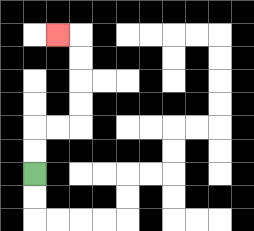{'start': '[1, 7]', 'end': '[2, 1]', 'path_directions': 'U,U,R,R,U,U,U,U,L', 'path_coordinates': '[[1, 7], [1, 6], [1, 5], [2, 5], [3, 5], [3, 4], [3, 3], [3, 2], [3, 1], [2, 1]]'}